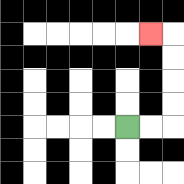{'start': '[5, 5]', 'end': '[6, 1]', 'path_directions': 'R,R,U,U,U,U,L', 'path_coordinates': '[[5, 5], [6, 5], [7, 5], [7, 4], [7, 3], [7, 2], [7, 1], [6, 1]]'}